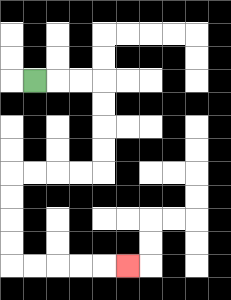{'start': '[1, 3]', 'end': '[5, 11]', 'path_directions': 'R,R,R,D,D,D,D,L,L,L,L,D,D,D,D,R,R,R,R,R', 'path_coordinates': '[[1, 3], [2, 3], [3, 3], [4, 3], [4, 4], [4, 5], [4, 6], [4, 7], [3, 7], [2, 7], [1, 7], [0, 7], [0, 8], [0, 9], [0, 10], [0, 11], [1, 11], [2, 11], [3, 11], [4, 11], [5, 11]]'}